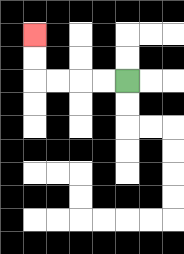{'start': '[5, 3]', 'end': '[1, 1]', 'path_directions': 'L,L,L,L,U,U', 'path_coordinates': '[[5, 3], [4, 3], [3, 3], [2, 3], [1, 3], [1, 2], [1, 1]]'}